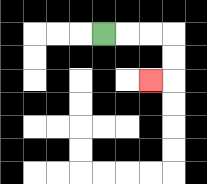{'start': '[4, 1]', 'end': '[6, 3]', 'path_directions': 'R,R,R,D,D,L', 'path_coordinates': '[[4, 1], [5, 1], [6, 1], [7, 1], [7, 2], [7, 3], [6, 3]]'}